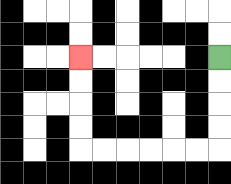{'start': '[9, 2]', 'end': '[3, 2]', 'path_directions': 'D,D,D,D,L,L,L,L,L,L,U,U,U,U', 'path_coordinates': '[[9, 2], [9, 3], [9, 4], [9, 5], [9, 6], [8, 6], [7, 6], [6, 6], [5, 6], [4, 6], [3, 6], [3, 5], [3, 4], [3, 3], [3, 2]]'}